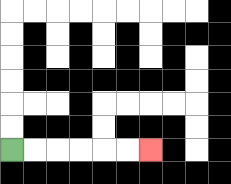{'start': '[0, 6]', 'end': '[6, 6]', 'path_directions': 'R,R,R,R,R,R', 'path_coordinates': '[[0, 6], [1, 6], [2, 6], [3, 6], [4, 6], [5, 6], [6, 6]]'}